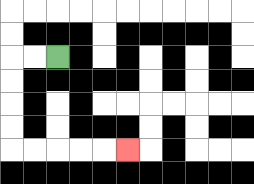{'start': '[2, 2]', 'end': '[5, 6]', 'path_directions': 'L,L,D,D,D,D,R,R,R,R,R', 'path_coordinates': '[[2, 2], [1, 2], [0, 2], [0, 3], [0, 4], [0, 5], [0, 6], [1, 6], [2, 6], [3, 6], [4, 6], [5, 6]]'}